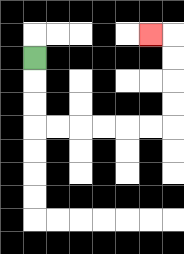{'start': '[1, 2]', 'end': '[6, 1]', 'path_directions': 'D,D,D,R,R,R,R,R,R,U,U,U,U,L', 'path_coordinates': '[[1, 2], [1, 3], [1, 4], [1, 5], [2, 5], [3, 5], [4, 5], [5, 5], [6, 5], [7, 5], [7, 4], [7, 3], [7, 2], [7, 1], [6, 1]]'}